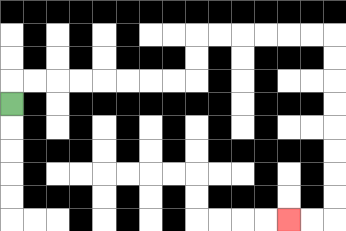{'start': '[0, 4]', 'end': '[12, 9]', 'path_directions': 'U,R,R,R,R,R,R,R,R,U,U,R,R,R,R,R,R,D,D,D,D,D,D,D,D,L,L', 'path_coordinates': '[[0, 4], [0, 3], [1, 3], [2, 3], [3, 3], [4, 3], [5, 3], [6, 3], [7, 3], [8, 3], [8, 2], [8, 1], [9, 1], [10, 1], [11, 1], [12, 1], [13, 1], [14, 1], [14, 2], [14, 3], [14, 4], [14, 5], [14, 6], [14, 7], [14, 8], [14, 9], [13, 9], [12, 9]]'}